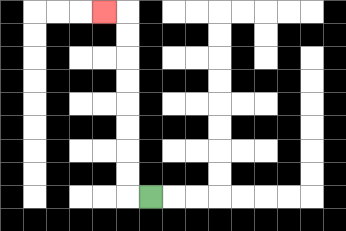{'start': '[6, 8]', 'end': '[4, 0]', 'path_directions': 'L,U,U,U,U,U,U,U,U,L', 'path_coordinates': '[[6, 8], [5, 8], [5, 7], [5, 6], [5, 5], [5, 4], [5, 3], [5, 2], [5, 1], [5, 0], [4, 0]]'}